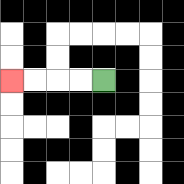{'start': '[4, 3]', 'end': '[0, 3]', 'path_directions': 'L,L,L,L', 'path_coordinates': '[[4, 3], [3, 3], [2, 3], [1, 3], [0, 3]]'}